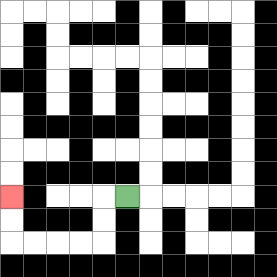{'start': '[5, 8]', 'end': '[0, 8]', 'path_directions': 'L,D,D,L,L,L,L,U,U', 'path_coordinates': '[[5, 8], [4, 8], [4, 9], [4, 10], [3, 10], [2, 10], [1, 10], [0, 10], [0, 9], [0, 8]]'}